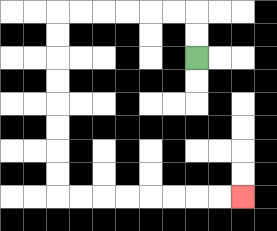{'start': '[8, 2]', 'end': '[10, 8]', 'path_directions': 'U,U,L,L,L,L,L,L,D,D,D,D,D,D,D,D,R,R,R,R,R,R,R,R', 'path_coordinates': '[[8, 2], [8, 1], [8, 0], [7, 0], [6, 0], [5, 0], [4, 0], [3, 0], [2, 0], [2, 1], [2, 2], [2, 3], [2, 4], [2, 5], [2, 6], [2, 7], [2, 8], [3, 8], [4, 8], [5, 8], [6, 8], [7, 8], [8, 8], [9, 8], [10, 8]]'}